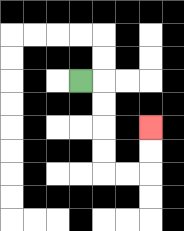{'start': '[3, 3]', 'end': '[6, 5]', 'path_directions': 'R,D,D,D,D,R,R,U,U', 'path_coordinates': '[[3, 3], [4, 3], [4, 4], [4, 5], [4, 6], [4, 7], [5, 7], [6, 7], [6, 6], [6, 5]]'}